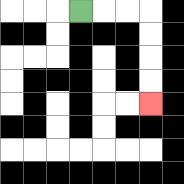{'start': '[3, 0]', 'end': '[6, 4]', 'path_directions': 'R,R,R,D,D,D,D', 'path_coordinates': '[[3, 0], [4, 0], [5, 0], [6, 0], [6, 1], [6, 2], [6, 3], [6, 4]]'}